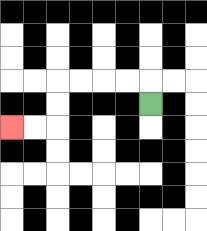{'start': '[6, 4]', 'end': '[0, 5]', 'path_directions': 'U,L,L,L,L,D,D,L,L', 'path_coordinates': '[[6, 4], [6, 3], [5, 3], [4, 3], [3, 3], [2, 3], [2, 4], [2, 5], [1, 5], [0, 5]]'}